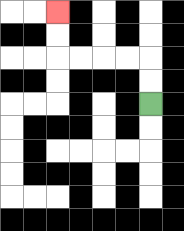{'start': '[6, 4]', 'end': '[2, 0]', 'path_directions': 'U,U,L,L,L,L,U,U', 'path_coordinates': '[[6, 4], [6, 3], [6, 2], [5, 2], [4, 2], [3, 2], [2, 2], [2, 1], [2, 0]]'}